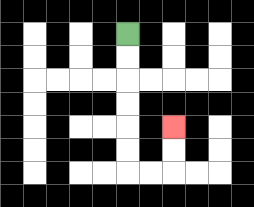{'start': '[5, 1]', 'end': '[7, 5]', 'path_directions': 'D,D,D,D,D,D,R,R,U,U', 'path_coordinates': '[[5, 1], [5, 2], [5, 3], [5, 4], [5, 5], [5, 6], [5, 7], [6, 7], [7, 7], [7, 6], [7, 5]]'}